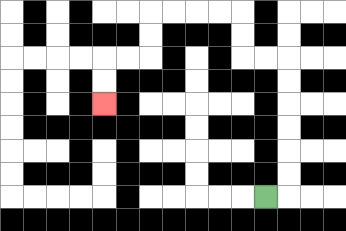{'start': '[11, 8]', 'end': '[4, 4]', 'path_directions': 'R,U,U,U,U,U,U,L,L,U,U,L,L,L,L,D,D,L,L,D,D', 'path_coordinates': '[[11, 8], [12, 8], [12, 7], [12, 6], [12, 5], [12, 4], [12, 3], [12, 2], [11, 2], [10, 2], [10, 1], [10, 0], [9, 0], [8, 0], [7, 0], [6, 0], [6, 1], [6, 2], [5, 2], [4, 2], [4, 3], [4, 4]]'}